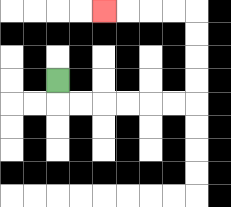{'start': '[2, 3]', 'end': '[4, 0]', 'path_directions': 'D,R,R,R,R,R,R,U,U,U,U,L,L,L,L', 'path_coordinates': '[[2, 3], [2, 4], [3, 4], [4, 4], [5, 4], [6, 4], [7, 4], [8, 4], [8, 3], [8, 2], [8, 1], [8, 0], [7, 0], [6, 0], [5, 0], [4, 0]]'}